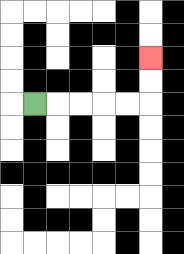{'start': '[1, 4]', 'end': '[6, 2]', 'path_directions': 'R,R,R,R,R,U,U', 'path_coordinates': '[[1, 4], [2, 4], [3, 4], [4, 4], [5, 4], [6, 4], [6, 3], [6, 2]]'}